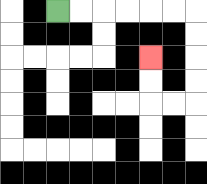{'start': '[2, 0]', 'end': '[6, 2]', 'path_directions': 'R,R,R,R,R,R,D,D,D,D,L,L,U,U', 'path_coordinates': '[[2, 0], [3, 0], [4, 0], [5, 0], [6, 0], [7, 0], [8, 0], [8, 1], [8, 2], [8, 3], [8, 4], [7, 4], [6, 4], [6, 3], [6, 2]]'}